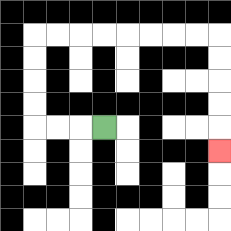{'start': '[4, 5]', 'end': '[9, 6]', 'path_directions': 'L,L,L,U,U,U,U,R,R,R,R,R,R,R,R,D,D,D,D,D', 'path_coordinates': '[[4, 5], [3, 5], [2, 5], [1, 5], [1, 4], [1, 3], [1, 2], [1, 1], [2, 1], [3, 1], [4, 1], [5, 1], [6, 1], [7, 1], [8, 1], [9, 1], [9, 2], [9, 3], [9, 4], [9, 5], [9, 6]]'}